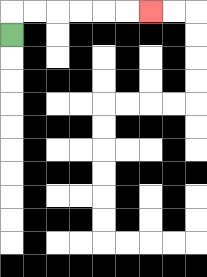{'start': '[0, 1]', 'end': '[6, 0]', 'path_directions': 'U,R,R,R,R,R,R', 'path_coordinates': '[[0, 1], [0, 0], [1, 0], [2, 0], [3, 0], [4, 0], [5, 0], [6, 0]]'}